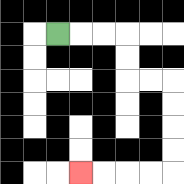{'start': '[2, 1]', 'end': '[3, 7]', 'path_directions': 'R,R,R,D,D,R,R,D,D,D,D,L,L,L,L', 'path_coordinates': '[[2, 1], [3, 1], [4, 1], [5, 1], [5, 2], [5, 3], [6, 3], [7, 3], [7, 4], [7, 5], [7, 6], [7, 7], [6, 7], [5, 7], [4, 7], [3, 7]]'}